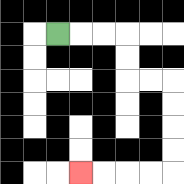{'start': '[2, 1]', 'end': '[3, 7]', 'path_directions': 'R,R,R,D,D,R,R,D,D,D,D,L,L,L,L', 'path_coordinates': '[[2, 1], [3, 1], [4, 1], [5, 1], [5, 2], [5, 3], [6, 3], [7, 3], [7, 4], [7, 5], [7, 6], [7, 7], [6, 7], [5, 7], [4, 7], [3, 7]]'}